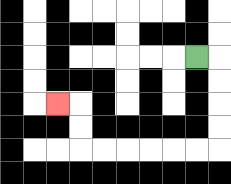{'start': '[8, 2]', 'end': '[2, 4]', 'path_directions': 'R,D,D,D,D,L,L,L,L,L,L,U,U,L', 'path_coordinates': '[[8, 2], [9, 2], [9, 3], [9, 4], [9, 5], [9, 6], [8, 6], [7, 6], [6, 6], [5, 6], [4, 6], [3, 6], [3, 5], [3, 4], [2, 4]]'}